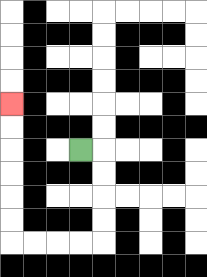{'start': '[3, 6]', 'end': '[0, 4]', 'path_directions': 'R,D,D,D,D,L,L,L,L,U,U,U,U,U,U', 'path_coordinates': '[[3, 6], [4, 6], [4, 7], [4, 8], [4, 9], [4, 10], [3, 10], [2, 10], [1, 10], [0, 10], [0, 9], [0, 8], [0, 7], [0, 6], [0, 5], [0, 4]]'}